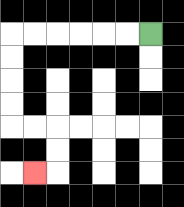{'start': '[6, 1]', 'end': '[1, 7]', 'path_directions': 'L,L,L,L,L,L,D,D,D,D,R,R,D,D,L', 'path_coordinates': '[[6, 1], [5, 1], [4, 1], [3, 1], [2, 1], [1, 1], [0, 1], [0, 2], [0, 3], [0, 4], [0, 5], [1, 5], [2, 5], [2, 6], [2, 7], [1, 7]]'}